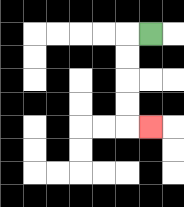{'start': '[6, 1]', 'end': '[6, 5]', 'path_directions': 'L,D,D,D,D,R', 'path_coordinates': '[[6, 1], [5, 1], [5, 2], [5, 3], [5, 4], [5, 5], [6, 5]]'}